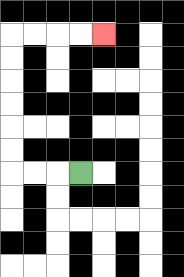{'start': '[3, 7]', 'end': '[4, 1]', 'path_directions': 'L,L,L,U,U,U,U,U,U,R,R,R,R', 'path_coordinates': '[[3, 7], [2, 7], [1, 7], [0, 7], [0, 6], [0, 5], [0, 4], [0, 3], [0, 2], [0, 1], [1, 1], [2, 1], [3, 1], [4, 1]]'}